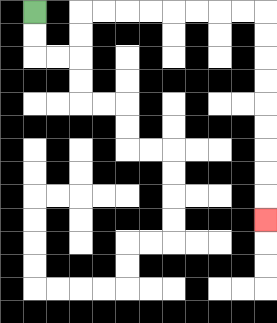{'start': '[1, 0]', 'end': '[11, 9]', 'path_directions': 'D,D,R,R,U,U,R,R,R,R,R,R,R,R,D,D,D,D,D,D,D,D,D', 'path_coordinates': '[[1, 0], [1, 1], [1, 2], [2, 2], [3, 2], [3, 1], [3, 0], [4, 0], [5, 0], [6, 0], [7, 0], [8, 0], [9, 0], [10, 0], [11, 0], [11, 1], [11, 2], [11, 3], [11, 4], [11, 5], [11, 6], [11, 7], [11, 8], [11, 9]]'}